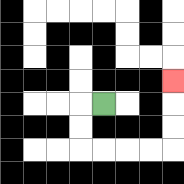{'start': '[4, 4]', 'end': '[7, 3]', 'path_directions': 'L,D,D,R,R,R,R,U,U,U', 'path_coordinates': '[[4, 4], [3, 4], [3, 5], [3, 6], [4, 6], [5, 6], [6, 6], [7, 6], [7, 5], [7, 4], [7, 3]]'}